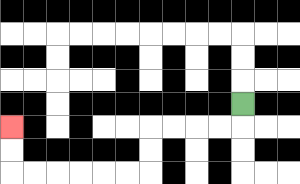{'start': '[10, 4]', 'end': '[0, 5]', 'path_directions': 'D,L,L,L,L,D,D,L,L,L,L,L,L,U,U', 'path_coordinates': '[[10, 4], [10, 5], [9, 5], [8, 5], [7, 5], [6, 5], [6, 6], [6, 7], [5, 7], [4, 7], [3, 7], [2, 7], [1, 7], [0, 7], [0, 6], [0, 5]]'}